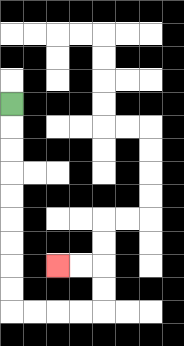{'start': '[0, 4]', 'end': '[2, 11]', 'path_directions': 'D,D,D,D,D,D,D,D,D,R,R,R,R,U,U,L,L', 'path_coordinates': '[[0, 4], [0, 5], [0, 6], [0, 7], [0, 8], [0, 9], [0, 10], [0, 11], [0, 12], [0, 13], [1, 13], [2, 13], [3, 13], [4, 13], [4, 12], [4, 11], [3, 11], [2, 11]]'}